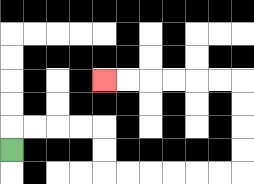{'start': '[0, 6]', 'end': '[4, 3]', 'path_directions': 'U,R,R,R,R,D,D,R,R,R,R,R,R,U,U,U,U,L,L,L,L,L,L', 'path_coordinates': '[[0, 6], [0, 5], [1, 5], [2, 5], [3, 5], [4, 5], [4, 6], [4, 7], [5, 7], [6, 7], [7, 7], [8, 7], [9, 7], [10, 7], [10, 6], [10, 5], [10, 4], [10, 3], [9, 3], [8, 3], [7, 3], [6, 3], [5, 3], [4, 3]]'}